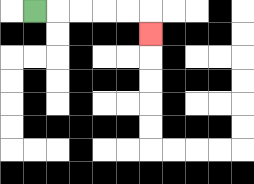{'start': '[1, 0]', 'end': '[6, 1]', 'path_directions': 'R,R,R,R,R,D', 'path_coordinates': '[[1, 0], [2, 0], [3, 0], [4, 0], [5, 0], [6, 0], [6, 1]]'}